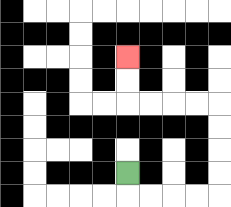{'start': '[5, 7]', 'end': '[5, 2]', 'path_directions': 'D,R,R,R,R,U,U,U,U,L,L,L,L,U,U', 'path_coordinates': '[[5, 7], [5, 8], [6, 8], [7, 8], [8, 8], [9, 8], [9, 7], [9, 6], [9, 5], [9, 4], [8, 4], [7, 4], [6, 4], [5, 4], [5, 3], [5, 2]]'}